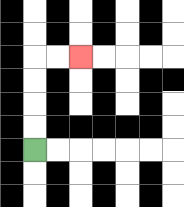{'start': '[1, 6]', 'end': '[3, 2]', 'path_directions': 'U,U,U,U,R,R', 'path_coordinates': '[[1, 6], [1, 5], [1, 4], [1, 3], [1, 2], [2, 2], [3, 2]]'}